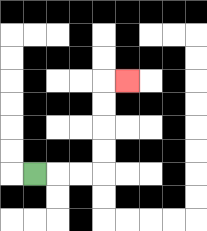{'start': '[1, 7]', 'end': '[5, 3]', 'path_directions': 'R,R,R,U,U,U,U,R', 'path_coordinates': '[[1, 7], [2, 7], [3, 7], [4, 7], [4, 6], [4, 5], [4, 4], [4, 3], [5, 3]]'}